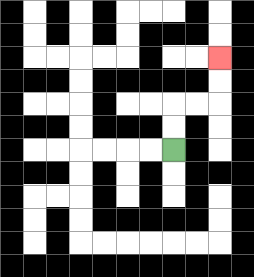{'start': '[7, 6]', 'end': '[9, 2]', 'path_directions': 'U,U,R,R,U,U', 'path_coordinates': '[[7, 6], [7, 5], [7, 4], [8, 4], [9, 4], [9, 3], [9, 2]]'}